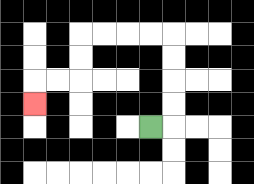{'start': '[6, 5]', 'end': '[1, 4]', 'path_directions': 'R,U,U,U,U,L,L,L,L,D,D,L,L,D', 'path_coordinates': '[[6, 5], [7, 5], [7, 4], [7, 3], [7, 2], [7, 1], [6, 1], [5, 1], [4, 1], [3, 1], [3, 2], [3, 3], [2, 3], [1, 3], [1, 4]]'}